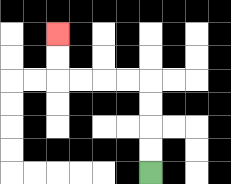{'start': '[6, 7]', 'end': '[2, 1]', 'path_directions': 'U,U,U,U,L,L,L,L,U,U', 'path_coordinates': '[[6, 7], [6, 6], [6, 5], [6, 4], [6, 3], [5, 3], [4, 3], [3, 3], [2, 3], [2, 2], [2, 1]]'}